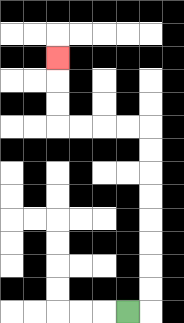{'start': '[5, 13]', 'end': '[2, 2]', 'path_directions': 'R,U,U,U,U,U,U,U,U,L,L,L,L,U,U,U', 'path_coordinates': '[[5, 13], [6, 13], [6, 12], [6, 11], [6, 10], [6, 9], [6, 8], [6, 7], [6, 6], [6, 5], [5, 5], [4, 5], [3, 5], [2, 5], [2, 4], [2, 3], [2, 2]]'}